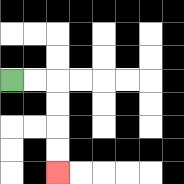{'start': '[0, 3]', 'end': '[2, 7]', 'path_directions': 'R,R,D,D,D,D', 'path_coordinates': '[[0, 3], [1, 3], [2, 3], [2, 4], [2, 5], [2, 6], [2, 7]]'}